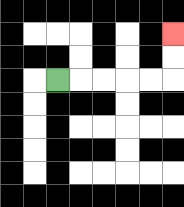{'start': '[2, 3]', 'end': '[7, 1]', 'path_directions': 'R,R,R,R,R,U,U', 'path_coordinates': '[[2, 3], [3, 3], [4, 3], [5, 3], [6, 3], [7, 3], [7, 2], [7, 1]]'}